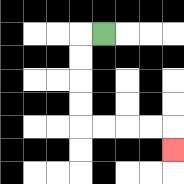{'start': '[4, 1]', 'end': '[7, 6]', 'path_directions': 'L,D,D,D,D,R,R,R,R,D', 'path_coordinates': '[[4, 1], [3, 1], [3, 2], [3, 3], [3, 4], [3, 5], [4, 5], [5, 5], [6, 5], [7, 5], [7, 6]]'}